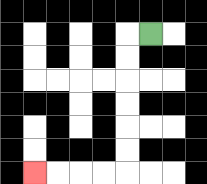{'start': '[6, 1]', 'end': '[1, 7]', 'path_directions': 'L,D,D,D,D,D,D,L,L,L,L', 'path_coordinates': '[[6, 1], [5, 1], [5, 2], [5, 3], [5, 4], [5, 5], [5, 6], [5, 7], [4, 7], [3, 7], [2, 7], [1, 7]]'}